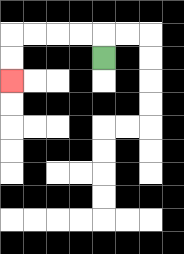{'start': '[4, 2]', 'end': '[0, 3]', 'path_directions': 'U,L,L,L,L,D,D', 'path_coordinates': '[[4, 2], [4, 1], [3, 1], [2, 1], [1, 1], [0, 1], [0, 2], [0, 3]]'}